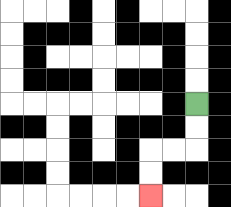{'start': '[8, 4]', 'end': '[6, 8]', 'path_directions': 'D,D,L,L,D,D', 'path_coordinates': '[[8, 4], [8, 5], [8, 6], [7, 6], [6, 6], [6, 7], [6, 8]]'}